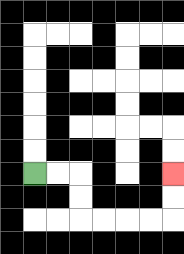{'start': '[1, 7]', 'end': '[7, 7]', 'path_directions': 'R,R,D,D,R,R,R,R,U,U', 'path_coordinates': '[[1, 7], [2, 7], [3, 7], [3, 8], [3, 9], [4, 9], [5, 9], [6, 9], [7, 9], [7, 8], [7, 7]]'}